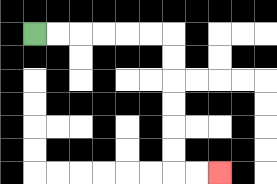{'start': '[1, 1]', 'end': '[9, 7]', 'path_directions': 'R,R,R,R,R,R,D,D,D,D,D,D,R,R', 'path_coordinates': '[[1, 1], [2, 1], [3, 1], [4, 1], [5, 1], [6, 1], [7, 1], [7, 2], [7, 3], [7, 4], [7, 5], [7, 6], [7, 7], [8, 7], [9, 7]]'}